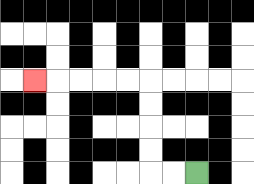{'start': '[8, 7]', 'end': '[1, 3]', 'path_directions': 'L,L,U,U,U,U,L,L,L,L,L', 'path_coordinates': '[[8, 7], [7, 7], [6, 7], [6, 6], [6, 5], [6, 4], [6, 3], [5, 3], [4, 3], [3, 3], [2, 3], [1, 3]]'}